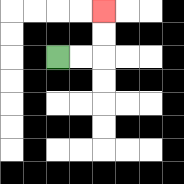{'start': '[2, 2]', 'end': '[4, 0]', 'path_directions': 'R,R,U,U', 'path_coordinates': '[[2, 2], [3, 2], [4, 2], [4, 1], [4, 0]]'}